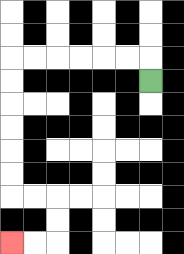{'start': '[6, 3]', 'end': '[0, 10]', 'path_directions': 'U,L,L,L,L,L,L,D,D,D,D,D,D,R,R,D,D,L,L', 'path_coordinates': '[[6, 3], [6, 2], [5, 2], [4, 2], [3, 2], [2, 2], [1, 2], [0, 2], [0, 3], [0, 4], [0, 5], [0, 6], [0, 7], [0, 8], [1, 8], [2, 8], [2, 9], [2, 10], [1, 10], [0, 10]]'}